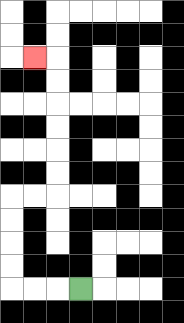{'start': '[3, 12]', 'end': '[1, 2]', 'path_directions': 'L,L,L,U,U,U,U,R,R,U,U,U,U,U,U,L', 'path_coordinates': '[[3, 12], [2, 12], [1, 12], [0, 12], [0, 11], [0, 10], [0, 9], [0, 8], [1, 8], [2, 8], [2, 7], [2, 6], [2, 5], [2, 4], [2, 3], [2, 2], [1, 2]]'}